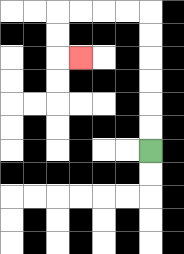{'start': '[6, 6]', 'end': '[3, 2]', 'path_directions': 'U,U,U,U,U,U,L,L,L,L,D,D,R', 'path_coordinates': '[[6, 6], [6, 5], [6, 4], [6, 3], [6, 2], [6, 1], [6, 0], [5, 0], [4, 0], [3, 0], [2, 0], [2, 1], [2, 2], [3, 2]]'}